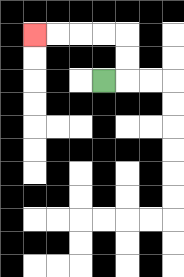{'start': '[4, 3]', 'end': '[1, 1]', 'path_directions': 'R,U,U,L,L,L,L', 'path_coordinates': '[[4, 3], [5, 3], [5, 2], [5, 1], [4, 1], [3, 1], [2, 1], [1, 1]]'}